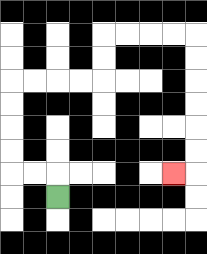{'start': '[2, 8]', 'end': '[7, 7]', 'path_directions': 'U,L,L,U,U,U,U,R,R,R,R,U,U,R,R,R,R,D,D,D,D,D,D,L', 'path_coordinates': '[[2, 8], [2, 7], [1, 7], [0, 7], [0, 6], [0, 5], [0, 4], [0, 3], [1, 3], [2, 3], [3, 3], [4, 3], [4, 2], [4, 1], [5, 1], [6, 1], [7, 1], [8, 1], [8, 2], [8, 3], [8, 4], [8, 5], [8, 6], [8, 7], [7, 7]]'}